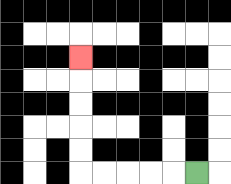{'start': '[8, 7]', 'end': '[3, 2]', 'path_directions': 'L,L,L,L,L,U,U,U,U,U', 'path_coordinates': '[[8, 7], [7, 7], [6, 7], [5, 7], [4, 7], [3, 7], [3, 6], [3, 5], [3, 4], [3, 3], [3, 2]]'}